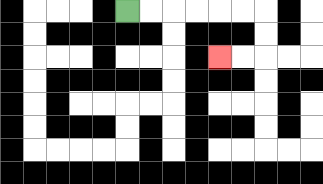{'start': '[5, 0]', 'end': '[9, 2]', 'path_directions': 'R,R,R,R,R,R,D,D,L,L', 'path_coordinates': '[[5, 0], [6, 0], [7, 0], [8, 0], [9, 0], [10, 0], [11, 0], [11, 1], [11, 2], [10, 2], [9, 2]]'}